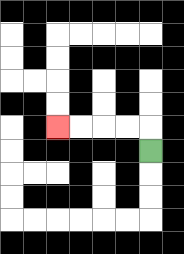{'start': '[6, 6]', 'end': '[2, 5]', 'path_directions': 'U,L,L,L,L', 'path_coordinates': '[[6, 6], [6, 5], [5, 5], [4, 5], [3, 5], [2, 5]]'}